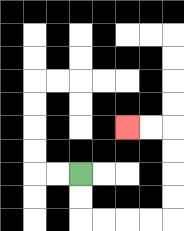{'start': '[3, 7]', 'end': '[5, 5]', 'path_directions': 'D,D,R,R,R,R,U,U,U,U,L,L', 'path_coordinates': '[[3, 7], [3, 8], [3, 9], [4, 9], [5, 9], [6, 9], [7, 9], [7, 8], [7, 7], [7, 6], [7, 5], [6, 5], [5, 5]]'}